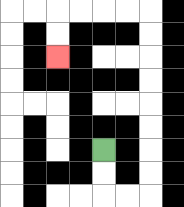{'start': '[4, 6]', 'end': '[2, 2]', 'path_directions': 'D,D,R,R,U,U,U,U,U,U,U,U,L,L,L,L,D,D', 'path_coordinates': '[[4, 6], [4, 7], [4, 8], [5, 8], [6, 8], [6, 7], [6, 6], [6, 5], [6, 4], [6, 3], [6, 2], [6, 1], [6, 0], [5, 0], [4, 0], [3, 0], [2, 0], [2, 1], [2, 2]]'}